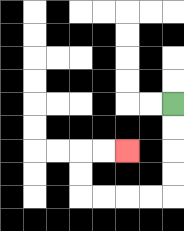{'start': '[7, 4]', 'end': '[5, 6]', 'path_directions': 'D,D,D,D,L,L,L,L,U,U,R,R', 'path_coordinates': '[[7, 4], [7, 5], [7, 6], [7, 7], [7, 8], [6, 8], [5, 8], [4, 8], [3, 8], [3, 7], [3, 6], [4, 6], [5, 6]]'}